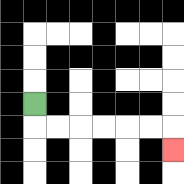{'start': '[1, 4]', 'end': '[7, 6]', 'path_directions': 'D,R,R,R,R,R,R,D', 'path_coordinates': '[[1, 4], [1, 5], [2, 5], [3, 5], [4, 5], [5, 5], [6, 5], [7, 5], [7, 6]]'}